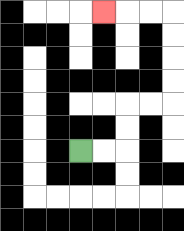{'start': '[3, 6]', 'end': '[4, 0]', 'path_directions': 'R,R,U,U,R,R,U,U,U,U,L,L,L', 'path_coordinates': '[[3, 6], [4, 6], [5, 6], [5, 5], [5, 4], [6, 4], [7, 4], [7, 3], [7, 2], [7, 1], [7, 0], [6, 0], [5, 0], [4, 0]]'}